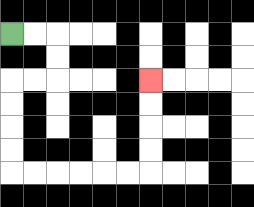{'start': '[0, 1]', 'end': '[6, 3]', 'path_directions': 'R,R,D,D,L,L,D,D,D,D,R,R,R,R,R,R,U,U,U,U', 'path_coordinates': '[[0, 1], [1, 1], [2, 1], [2, 2], [2, 3], [1, 3], [0, 3], [0, 4], [0, 5], [0, 6], [0, 7], [1, 7], [2, 7], [3, 7], [4, 7], [5, 7], [6, 7], [6, 6], [6, 5], [6, 4], [6, 3]]'}